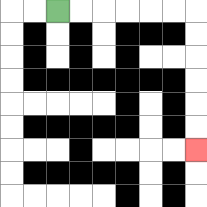{'start': '[2, 0]', 'end': '[8, 6]', 'path_directions': 'R,R,R,R,R,R,D,D,D,D,D,D', 'path_coordinates': '[[2, 0], [3, 0], [4, 0], [5, 0], [6, 0], [7, 0], [8, 0], [8, 1], [8, 2], [8, 3], [8, 4], [8, 5], [8, 6]]'}